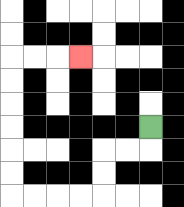{'start': '[6, 5]', 'end': '[3, 2]', 'path_directions': 'D,L,L,D,D,L,L,L,L,U,U,U,U,U,U,R,R,R', 'path_coordinates': '[[6, 5], [6, 6], [5, 6], [4, 6], [4, 7], [4, 8], [3, 8], [2, 8], [1, 8], [0, 8], [0, 7], [0, 6], [0, 5], [0, 4], [0, 3], [0, 2], [1, 2], [2, 2], [3, 2]]'}